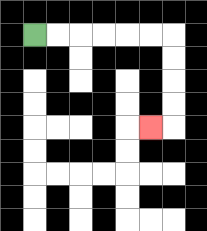{'start': '[1, 1]', 'end': '[6, 5]', 'path_directions': 'R,R,R,R,R,R,D,D,D,D,L', 'path_coordinates': '[[1, 1], [2, 1], [3, 1], [4, 1], [5, 1], [6, 1], [7, 1], [7, 2], [7, 3], [7, 4], [7, 5], [6, 5]]'}